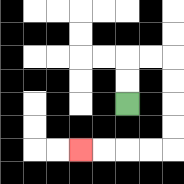{'start': '[5, 4]', 'end': '[3, 6]', 'path_directions': 'U,U,R,R,D,D,D,D,L,L,L,L', 'path_coordinates': '[[5, 4], [5, 3], [5, 2], [6, 2], [7, 2], [7, 3], [7, 4], [7, 5], [7, 6], [6, 6], [5, 6], [4, 6], [3, 6]]'}